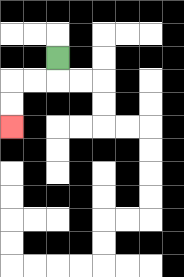{'start': '[2, 2]', 'end': '[0, 5]', 'path_directions': 'D,L,L,D,D', 'path_coordinates': '[[2, 2], [2, 3], [1, 3], [0, 3], [0, 4], [0, 5]]'}